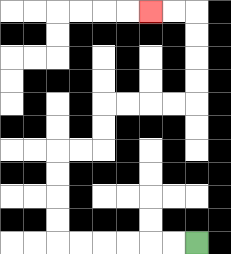{'start': '[8, 10]', 'end': '[6, 0]', 'path_directions': 'L,L,L,L,L,L,U,U,U,U,R,R,U,U,R,R,R,R,U,U,U,U,L,L', 'path_coordinates': '[[8, 10], [7, 10], [6, 10], [5, 10], [4, 10], [3, 10], [2, 10], [2, 9], [2, 8], [2, 7], [2, 6], [3, 6], [4, 6], [4, 5], [4, 4], [5, 4], [6, 4], [7, 4], [8, 4], [8, 3], [8, 2], [8, 1], [8, 0], [7, 0], [6, 0]]'}